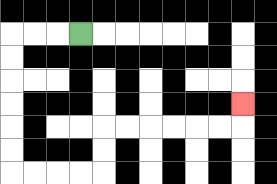{'start': '[3, 1]', 'end': '[10, 4]', 'path_directions': 'L,L,L,D,D,D,D,D,D,R,R,R,R,U,U,R,R,R,R,R,R,U', 'path_coordinates': '[[3, 1], [2, 1], [1, 1], [0, 1], [0, 2], [0, 3], [0, 4], [0, 5], [0, 6], [0, 7], [1, 7], [2, 7], [3, 7], [4, 7], [4, 6], [4, 5], [5, 5], [6, 5], [7, 5], [8, 5], [9, 5], [10, 5], [10, 4]]'}